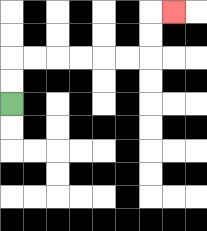{'start': '[0, 4]', 'end': '[7, 0]', 'path_directions': 'U,U,R,R,R,R,R,R,U,U,R', 'path_coordinates': '[[0, 4], [0, 3], [0, 2], [1, 2], [2, 2], [3, 2], [4, 2], [5, 2], [6, 2], [6, 1], [6, 0], [7, 0]]'}